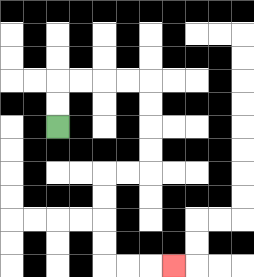{'start': '[2, 5]', 'end': '[7, 11]', 'path_directions': 'U,U,R,R,R,R,D,D,D,D,L,L,D,D,D,D,R,R,R', 'path_coordinates': '[[2, 5], [2, 4], [2, 3], [3, 3], [4, 3], [5, 3], [6, 3], [6, 4], [6, 5], [6, 6], [6, 7], [5, 7], [4, 7], [4, 8], [4, 9], [4, 10], [4, 11], [5, 11], [6, 11], [7, 11]]'}